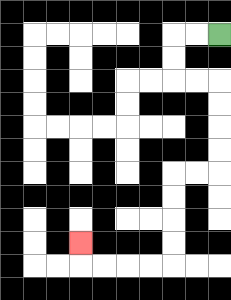{'start': '[9, 1]', 'end': '[3, 10]', 'path_directions': 'L,L,D,D,R,R,D,D,D,D,L,L,D,D,D,D,L,L,L,L,U', 'path_coordinates': '[[9, 1], [8, 1], [7, 1], [7, 2], [7, 3], [8, 3], [9, 3], [9, 4], [9, 5], [9, 6], [9, 7], [8, 7], [7, 7], [7, 8], [7, 9], [7, 10], [7, 11], [6, 11], [5, 11], [4, 11], [3, 11], [3, 10]]'}